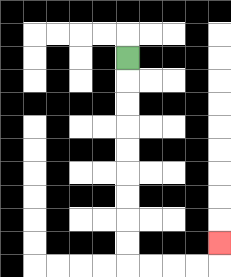{'start': '[5, 2]', 'end': '[9, 10]', 'path_directions': 'D,D,D,D,D,D,D,D,D,R,R,R,R,U', 'path_coordinates': '[[5, 2], [5, 3], [5, 4], [5, 5], [5, 6], [5, 7], [5, 8], [5, 9], [5, 10], [5, 11], [6, 11], [7, 11], [8, 11], [9, 11], [9, 10]]'}